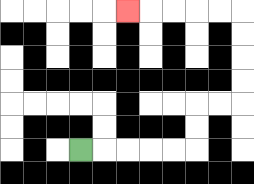{'start': '[3, 6]', 'end': '[5, 0]', 'path_directions': 'R,R,R,R,R,U,U,R,R,U,U,U,U,L,L,L,L,L', 'path_coordinates': '[[3, 6], [4, 6], [5, 6], [6, 6], [7, 6], [8, 6], [8, 5], [8, 4], [9, 4], [10, 4], [10, 3], [10, 2], [10, 1], [10, 0], [9, 0], [8, 0], [7, 0], [6, 0], [5, 0]]'}